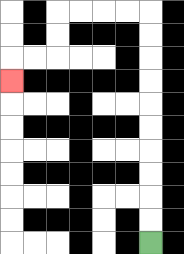{'start': '[6, 10]', 'end': '[0, 3]', 'path_directions': 'U,U,U,U,U,U,U,U,U,U,L,L,L,L,D,D,L,L,D', 'path_coordinates': '[[6, 10], [6, 9], [6, 8], [6, 7], [6, 6], [6, 5], [6, 4], [6, 3], [6, 2], [6, 1], [6, 0], [5, 0], [4, 0], [3, 0], [2, 0], [2, 1], [2, 2], [1, 2], [0, 2], [0, 3]]'}